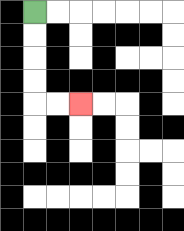{'start': '[1, 0]', 'end': '[3, 4]', 'path_directions': 'D,D,D,D,R,R', 'path_coordinates': '[[1, 0], [1, 1], [1, 2], [1, 3], [1, 4], [2, 4], [3, 4]]'}